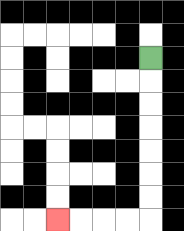{'start': '[6, 2]', 'end': '[2, 9]', 'path_directions': 'D,D,D,D,D,D,D,L,L,L,L', 'path_coordinates': '[[6, 2], [6, 3], [6, 4], [6, 5], [6, 6], [6, 7], [6, 8], [6, 9], [5, 9], [4, 9], [3, 9], [2, 9]]'}